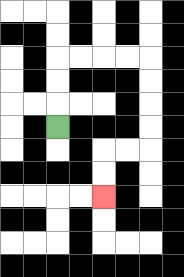{'start': '[2, 5]', 'end': '[4, 8]', 'path_directions': 'U,U,U,R,R,R,R,D,D,D,D,L,L,D,D', 'path_coordinates': '[[2, 5], [2, 4], [2, 3], [2, 2], [3, 2], [4, 2], [5, 2], [6, 2], [6, 3], [6, 4], [6, 5], [6, 6], [5, 6], [4, 6], [4, 7], [4, 8]]'}